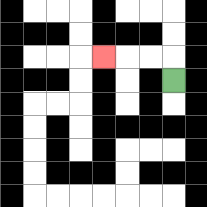{'start': '[7, 3]', 'end': '[4, 2]', 'path_directions': 'U,L,L,L', 'path_coordinates': '[[7, 3], [7, 2], [6, 2], [5, 2], [4, 2]]'}